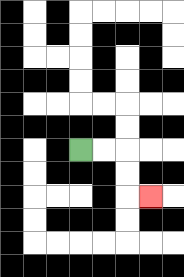{'start': '[3, 6]', 'end': '[6, 8]', 'path_directions': 'R,R,D,D,R', 'path_coordinates': '[[3, 6], [4, 6], [5, 6], [5, 7], [5, 8], [6, 8]]'}